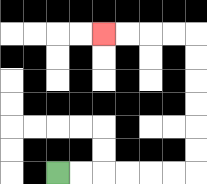{'start': '[2, 7]', 'end': '[4, 1]', 'path_directions': 'R,R,R,R,R,R,U,U,U,U,U,U,L,L,L,L', 'path_coordinates': '[[2, 7], [3, 7], [4, 7], [5, 7], [6, 7], [7, 7], [8, 7], [8, 6], [8, 5], [8, 4], [8, 3], [8, 2], [8, 1], [7, 1], [6, 1], [5, 1], [4, 1]]'}